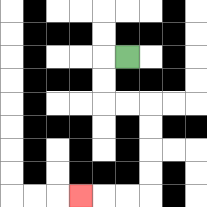{'start': '[5, 2]', 'end': '[3, 8]', 'path_directions': 'L,D,D,R,R,D,D,D,D,L,L,L', 'path_coordinates': '[[5, 2], [4, 2], [4, 3], [4, 4], [5, 4], [6, 4], [6, 5], [6, 6], [6, 7], [6, 8], [5, 8], [4, 8], [3, 8]]'}